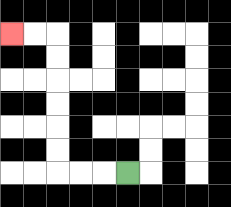{'start': '[5, 7]', 'end': '[0, 1]', 'path_directions': 'L,L,L,U,U,U,U,U,U,L,L', 'path_coordinates': '[[5, 7], [4, 7], [3, 7], [2, 7], [2, 6], [2, 5], [2, 4], [2, 3], [2, 2], [2, 1], [1, 1], [0, 1]]'}